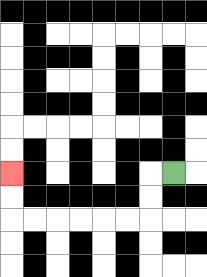{'start': '[7, 7]', 'end': '[0, 7]', 'path_directions': 'L,D,D,L,L,L,L,L,L,U,U', 'path_coordinates': '[[7, 7], [6, 7], [6, 8], [6, 9], [5, 9], [4, 9], [3, 9], [2, 9], [1, 9], [0, 9], [0, 8], [0, 7]]'}